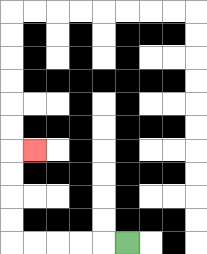{'start': '[5, 10]', 'end': '[1, 6]', 'path_directions': 'L,L,L,L,L,U,U,U,U,R', 'path_coordinates': '[[5, 10], [4, 10], [3, 10], [2, 10], [1, 10], [0, 10], [0, 9], [0, 8], [0, 7], [0, 6], [1, 6]]'}